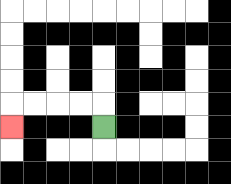{'start': '[4, 5]', 'end': '[0, 5]', 'path_directions': 'U,L,L,L,L,D', 'path_coordinates': '[[4, 5], [4, 4], [3, 4], [2, 4], [1, 4], [0, 4], [0, 5]]'}